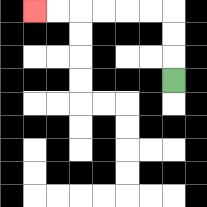{'start': '[7, 3]', 'end': '[1, 0]', 'path_directions': 'U,U,U,L,L,L,L,L,L', 'path_coordinates': '[[7, 3], [7, 2], [7, 1], [7, 0], [6, 0], [5, 0], [4, 0], [3, 0], [2, 0], [1, 0]]'}